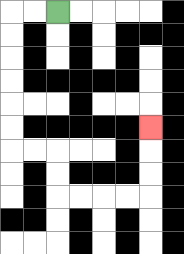{'start': '[2, 0]', 'end': '[6, 5]', 'path_directions': 'L,L,D,D,D,D,D,D,R,R,D,D,R,R,R,R,U,U,U', 'path_coordinates': '[[2, 0], [1, 0], [0, 0], [0, 1], [0, 2], [0, 3], [0, 4], [0, 5], [0, 6], [1, 6], [2, 6], [2, 7], [2, 8], [3, 8], [4, 8], [5, 8], [6, 8], [6, 7], [6, 6], [6, 5]]'}